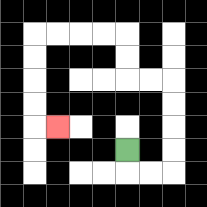{'start': '[5, 6]', 'end': '[2, 5]', 'path_directions': 'D,R,R,U,U,U,U,L,L,U,U,L,L,L,L,D,D,D,D,R', 'path_coordinates': '[[5, 6], [5, 7], [6, 7], [7, 7], [7, 6], [7, 5], [7, 4], [7, 3], [6, 3], [5, 3], [5, 2], [5, 1], [4, 1], [3, 1], [2, 1], [1, 1], [1, 2], [1, 3], [1, 4], [1, 5], [2, 5]]'}